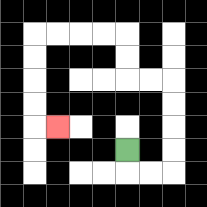{'start': '[5, 6]', 'end': '[2, 5]', 'path_directions': 'D,R,R,U,U,U,U,L,L,U,U,L,L,L,L,D,D,D,D,R', 'path_coordinates': '[[5, 6], [5, 7], [6, 7], [7, 7], [7, 6], [7, 5], [7, 4], [7, 3], [6, 3], [5, 3], [5, 2], [5, 1], [4, 1], [3, 1], [2, 1], [1, 1], [1, 2], [1, 3], [1, 4], [1, 5], [2, 5]]'}